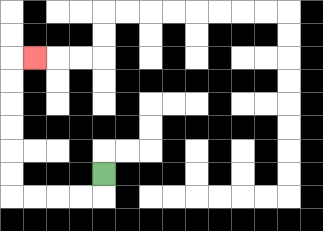{'start': '[4, 7]', 'end': '[1, 2]', 'path_directions': 'D,L,L,L,L,U,U,U,U,U,U,R', 'path_coordinates': '[[4, 7], [4, 8], [3, 8], [2, 8], [1, 8], [0, 8], [0, 7], [0, 6], [0, 5], [0, 4], [0, 3], [0, 2], [1, 2]]'}